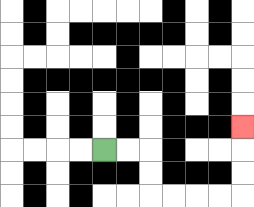{'start': '[4, 6]', 'end': '[10, 5]', 'path_directions': 'R,R,D,D,R,R,R,R,U,U,U', 'path_coordinates': '[[4, 6], [5, 6], [6, 6], [6, 7], [6, 8], [7, 8], [8, 8], [9, 8], [10, 8], [10, 7], [10, 6], [10, 5]]'}